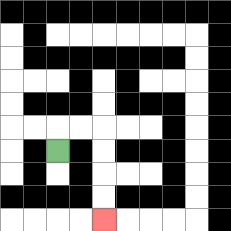{'start': '[2, 6]', 'end': '[4, 9]', 'path_directions': 'U,R,R,D,D,D,D', 'path_coordinates': '[[2, 6], [2, 5], [3, 5], [4, 5], [4, 6], [4, 7], [4, 8], [4, 9]]'}